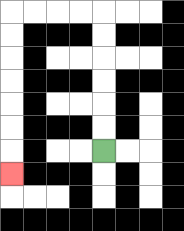{'start': '[4, 6]', 'end': '[0, 7]', 'path_directions': 'U,U,U,U,U,U,L,L,L,L,D,D,D,D,D,D,D', 'path_coordinates': '[[4, 6], [4, 5], [4, 4], [4, 3], [4, 2], [4, 1], [4, 0], [3, 0], [2, 0], [1, 0], [0, 0], [0, 1], [0, 2], [0, 3], [0, 4], [0, 5], [0, 6], [0, 7]]'}